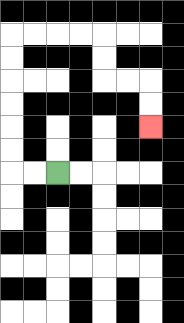{'start': '[2, 7]', 'end': '[6, 5]', 'path_directions': 'L,L,U,U,U,U,U,U,R,R,R,R,D,D,R,R,D,D', 'path_coordinates': '[[2, 7], [1, 7], [0, 7], [0, 6], [0, 5], [0, 4], [0, 3], [0, 2], [0, 1], [1, 1], [2, 1], [3, 1], [4, 1], [4, 2], [4, 3], [5, 3], [6, 3], [6, 4], [6, 5]]'}